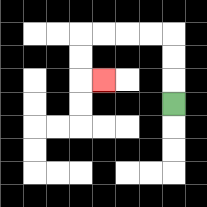{'start': '[7, 4]', 'end': '[4, 3]', 'path_directions': 'U,U,U,L,L,L,L,D,D,R', 'path_coordinates': '[[7, 4], [7, 3], [7, 2], [7, 1], [6, 1], [5, 1], [4, 1], [3, 1], [3, 2], [3, 3], [4, 3]]'}